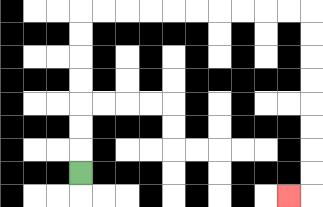{'start': '[3, 7]', 'end': '[12, 8]', 'path_directions': 'U,U,U,U,U,U,U,R,R,R,R,R,R,R,R,R,R,D,D,D,D,D,D,D,D,L', 'path_coordinates': '[[3, 7], [3, 6], [3, 5], [3, 4], [3, 3], [3, 2], [3, 1], [3, 0], [4, 0], [5, 0], [6, 0], [7, 0], [8, 0], [9, 0], [10, 0], [11, 0], [12, 0], [13, 0], [13, 1], [13, 2], [13, 3], [13, 4], [13, 5], [13, 6], [13, 7], [13, 8], [12, 8]]'}